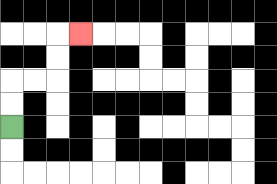{'start': '[0, 5]', 'end': '[3, 1]', 'path_directions': 'U,U,R,R,U,U,R', 'path_coordinates': '[[0, 5], [0, 4], [0, 3], [1, 3], [2, 3], [2, 2], [2, 1], [3, 1]]'}